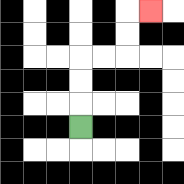{'start': '[3, 5]', 'end': '[6, 0]', 'path_directions': 'U,U,U,R,R,U,U,R', 'path_coordinates': '[[3, 5], [3, 4], [3, 3], [3, 2], [4, 2], [5, 2], [5, 1], [5, 0], [6, 0]]'}